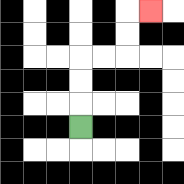{'start': '[3, 5]', 'end': '[6, 0]', 'path_directions': 'U,U,U,R,R,U,U,R', 'path_coordinates': '[[3, 5], [3, 4], [3, 3], [3, 2], [4, 2], [5, 2], [5, 1], [5, 0], [6, 0]]'}